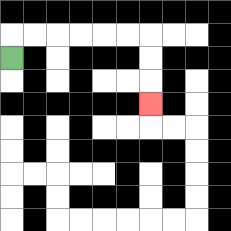{'start': '[0, 2]', 'end': '[6, 4]', 'path_directions': 'U,R,R,R,R,R,R,D,D,D', 'path_coordinates': '[[0, 2], [0, 1], [1, 1], [2, 1], [3, 1], [4, 1], [5, 1], [6, 1], [6, 2], [6, 3], [6, 4]]'}